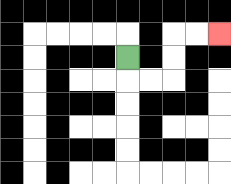{'start': '[5, 2]', 'end': '[9, 1]', 'path_directions': 'D,R,R,U,U,R,R', 'path_coordinates': '[[5, 2], [5, 3], [6, 3], [7, 3], [7, 2], [7, 1], [8, 1], [9, 1]]'}